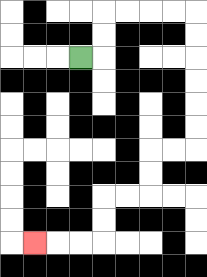{'start': '[3, 2]', 'end': '[1, 10]', 'path_directions': 'R,U,U,R,R,R,R,D,D,D,D,D,D,L,L,D,D,L,L,D,D,L,L,L', 'path_coordinates': '[[3, 2], [4, 2], [4, 1], [4, 0], [5, 0], [6, 0], [7, 0], [8, 0], [8, 1], [8, 2], [8, 3], [8, 4], [8, 5], [8, 6], [7, 6], [6, 6], [6, 7], [6, 8], [5, 8], [4, 8], [4, 9], [4, 10], [3, 10], [2, 10], [1, 10]]'}